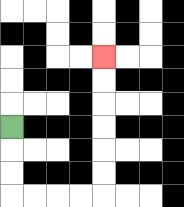{'start': '[0, 5]', 'end': '[4, 2]', 'path_directions': 'D,D,D,R,R,R,R,U,U,U,U,U,U', 'path_coordinates': '[[0, 5], [0, 6], [0, 7], [0, 8], [1, 8], [2, 8], [3, 8], [4, 8], [4, 7], [4, 6], [4, 5], [4, 4], [4, 3], [4, 2]]'}